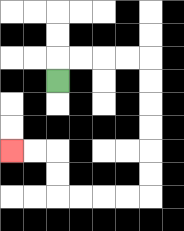{'start': '[2, 3]', 'end': '[0, 6]', 'path_directions': 'U,R,R,R,R,D,D,D,D,D,D,L,L,L,L,U,U,L,L', 'path_coordinates': '[[2, 3], [2, 2], [3, 2], [4, 2], [5, 2], [6, 2], [6, 3], [6, 4], [6, 5], [6, 6], [6, 7], [6, 8], [5, 8], [4, 8], [3, 8], [2, 8], [2, 7], [2, 6], [1, 6], [0, 6]]'}